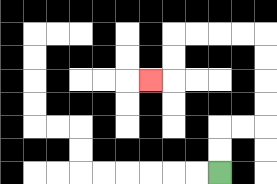{'start': '[9, 7]', 'end': '[6, 3]', 'path_directions': 'U,U,R,R,U,U,U,U,L,L,L,L,D,D,L', 'path_coordinates': '[[9, 7], [9, 6], [9, 5], [10, 5], [11, 5], [11, 4], [11, 3], [11, 2], [11, 1], [10, 1], [9, 1], [8, 1], [7, 1], [7, 2], [7, 3], [6, 3]]'}